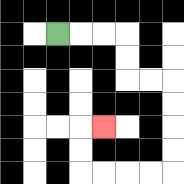{'start': '[2, 1]', 'end': '[4, 5]', 'path_directions': 'R,R,R,D,D,R,R,D,D,D,D,L,L,L,L,U,U,R', 'path_coordinates': '[[2, 1], [3, 1], [4, 1], [5, 1], [5, 2], [5, 3], [6, 3], [7, 3], [7, 4], [7, 5], [7, 6], [7, 7], [6, 7], [5, 7], [4, 7], [3, 7], [3, 6], [3, 5], [4, 5]]'}